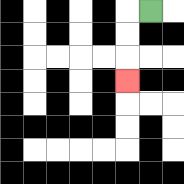{'start': '[6, 0]', 'end': '[5, 3]', 'path_directions': 'L,D,D,D', 'path_coordinates': '[[6, 0], [5, 0], [5, 1], [5, 2], [5, 3]]'}